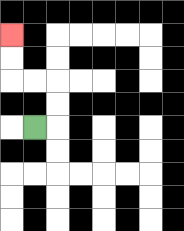{'start': '[1, 5]', 'end': '[0, 1]', 'path_directions': 'R,U,U,L,L,U,U', 'path_coordinates': '[[1, 5], [2, 5], [2, 4], [2, 3], [1, 3], [0, 3], [0, 2], [0, 1]]'}